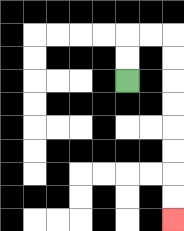{'start': '[5, 3]', 'end': '[7, 9]', 'path_directions': 'U,U,R,R,D,D,D,D,D,D,D,D', 'path_coordinates': '[[5, 3], [5, 2], [5, 1], [6, 1], [7, 1], [7, 2], [7, 3], [7, 4], [7, 5], [7, 6], [7, 7], [7, 8], [7, 9]]'}